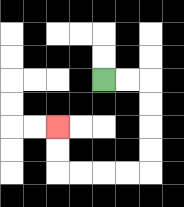{'start': '[4, 3]', 'end': '[2, 5]', 'path_directions': 'R,R,D,D,D,D,L,L,L,L,U,U', 'path_coordinates': '[[4, 3], [5, 3], [6, 3], [6, 4], [6, 5], [6, 6], [6, 7], [5, 7], [4, 7], [3, 7], [2, 7], [2, 6], [2, 5]]'}